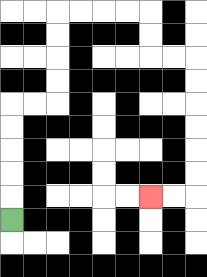{'start': '[0, 9]', 'end': '[6, 8]', 'path_directions': 'U,U,U,U,U,R,R,U,U,U,U,R,R,R,R,D,D,R,R,D,D,D,D,D,D,L,L', 'path_coordinates': '[[0, 9], [0, 8], [0, 7], [0, 6], [0, 5], [0, 4], [1, 4], [2, 4], [2, 3], [2, 2], [2, 1], [2, 0], [3, 0], [4, 0], [5, 0], [6, 0], [6, 1], [6, 2], [7, 2], [8, 2], [8, 3], [8, 4], [8, 5], [8, 6], [8, 7], [8, 8], [7, 8], [6, 8]]'}